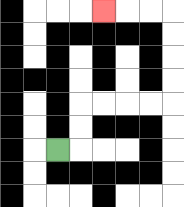{'start': '[2, 6]', 'end': '[4, 0]', 'path_directions': 'R,U,U,R,R,R,R,U,U,U,U,L,L,L', 'path_coordinates': '[[2, 6], [3, 6], [3, 5], [3, 4], [4, 4], [5, 4], [6, 4], [7, 4], [7, 3], [7, 2], [7, 1], [7, 0], [6, 0], [5, 0], [4, 0]]'}